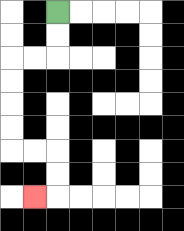{'start': '[2, 0]', 'end': '[1, 8]', 'path_directions': 'D,D,L,L,D,D,D,D,R,R,D,D,L', 'path_coordinates': '[[2, 0], [2, 1], [2, 2], [1, 2], [0, 2], [0, 3], [0, 4], [0, 5], [0, 6], [1, 6], [2, 6], [2, 7], [2, 8], [1, 8]]'}